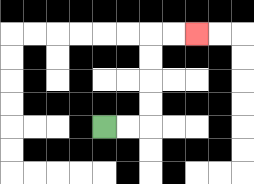{'start': '[4, 5]', 'end': '[8, 1]', 'path_directions': 'R,R,U,U,U,U,R,R', 'path_coordinates': '[[4, 5], [5, 5], [6, 5], [6, 4], [6, 3], [6, 2], [6, 1], [7, 1], [8, 1]]'}